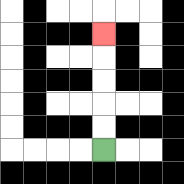{'start': '[4, 6]', 'end': '[4, 1]', 'path_directions': 'U,U,U,U,U', 'path_coordinates': '[[4, 6], [4, 5], [4, 4], [4, 3], [4, 2], [4, 1]]'}